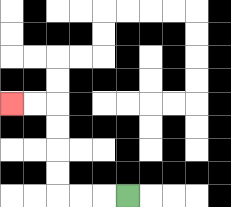{'start': '[5, 8]', 'end': '[0, 4]', 'path_directions': 'L,L,L,U,U,U,U,L,L', 'path_coordinates': '[[5, 8], [4, 8], [3, 8], [2, 8], [2, 7], [2, 6], [2, 5], [2, 4], [1, 4], [0, 4]]'}